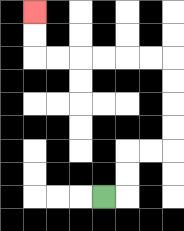{'start': '[4, 8]', 'end': '[1, 0]', 'path_directions': 'R,U,U,R,R,U,U,U,U,L,L,L,L,L,L,U,U', 'path_coordinates': '[[4, 8], [5, 8], [5, 7], [5, 6], [6, 6], [7, 6], [7, 5], [7, 4], [7, 3], [7, 2], [6, 2], [5, 2], [4, 2], [3, 2], [2, 2], [1, 2], [1, 1], [1, 0]]'}